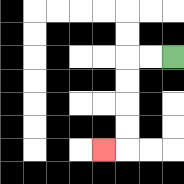{'start': '[7, 2]', 'end': '[4, 6]', 'path_directions': 'L,L,D,D,D,D,L', 'path_coordinates': '[[7, 2], [6, 2], [5, 2], [5, 3], [5, 4], [5, 5], [5, 6], [4, 6]]'}